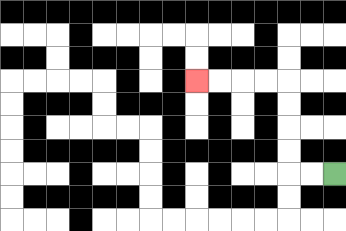{'start': '[14, 7]', 'end': '[8, 3]', 'path_directions': 'L,L,U,U,U,U,L,L,L,L', 'path_coordinates': '[[14, 7], [13, 7], [12, 7], [12, 6], [12, 5], [12, 4], [12, 3], [11, 3], [10, 3], [9, 3], [8, 3]]'}